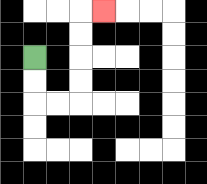{'start': '[1, 2]', 'end': '[4, 0]', 'path_directions': 'D,D,R,R,U,U,U,U,R', 'path_coordinates': '[[1, 2], [1, 3], [1, 4], [2, 4], [3, 4], [3, 3], [3, 2], [3, 1], [3, 0], [4, 0]]'}